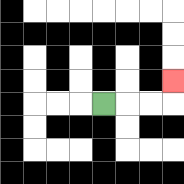{'start': '[4, 4]', 'end': '[7, 3]', 'path_directions': 'R,R,R,U', 'path_coordinates': '[[4, 4], [5, 4], [6, 4], [7, 4], [7, 3]]'}